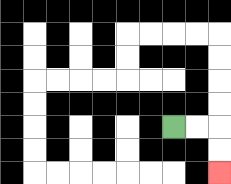{'start': '[7, 5]', 'end': '[9, 7]', 'path_directions': 'R,R,D,D', 'path_coordinates': '[[7, 5], [8, 5], [9, 5], [9, 6], [9, 7]]'}